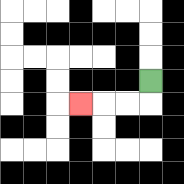{'start': '[6, 3]', 'end': '[3, 4]', 'path_directions': 'D,L,L,L', 'path_coordinates': '[[6, 3], [6, 4], [5, 4], [4, 4], [3, 4]]'}